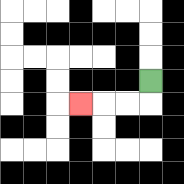{'start': '[6, 3]', 'end': '[3, 4]', 'path_directions': 'D,L,L,L', 'path_coordinates': '[[6, 3], [6, 4], [5, 4], [4, 4], [3, 4]]'}